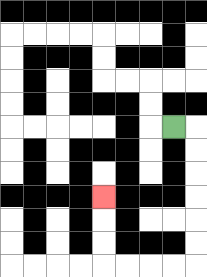{'start': '[7, 5]', 'end': '[4, 8]', 'path_directions': 'R,D,D,D,D,D,D,L,L,L,L,U,U,U', 'path_coordinates': '[[7, 5], [8, 5], [8, 6], [8, 7], [8, 8], [8, 9], [8, 10], [8, 11], [7, 11], [6, 11], [5, 11], [4, 11], [4, 10], [4, 9], [4, 8]]'}